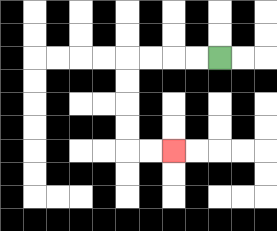{'start': '[9, 2]', 'end': '[7, 6]', 'path_directions': 'L,L,L,L,D,D,D,D,R,R', 'path_coordinates': '[[9, 2], [8, 2], [7, 2], [6, 2], [5, 2], [5, 3], [5, 4], [5, 5], [5, 6], [6, 6], [7, 6]]'}